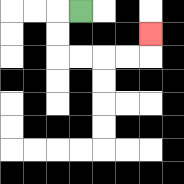{'start': '[3, 0]', 'end': '[6, 1]', 'path_directions': 'L,D,D,R,R,R,R,U', 'path_coordinates': '[[3, 0], [2, 0], [2, 1], [2, 2], [3, 2], [4, 2], [5, 2], [6, 2], [6, 1]]'}